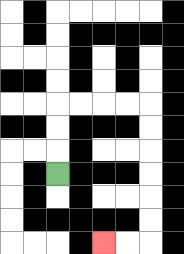{'start': '[2, 7]', 'end': '[4, 10]', 'path_directions': 'U,U,U,R,R,R,R,D,D,D,D,D,D,L,L', 'path_coordinates': '[[2, 7], [2, 6], [2, 5], [2, 4], [3, 4], [4, 4], [5, 4], [6, 4], [6, 5], [6, 6], [6, 7], [6, 8], [6, 9], [6, 10], [5, 10], [4, 10]]'}